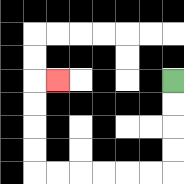{'start': '[7, 3]', 'end': '[2, 3]', 'path_directions': 'D,D,D,D,L,L,L,L,L,L,U,U,U,U,R', 'path_coordinates': '[[7, 3], [7, 4], [7, 5], [7, 6], [7, 7], [6, 7], [5, 7], [4, 7], [3, 7], [2, 7], [1, 7], [1, 6], [1, 5], [1, 4], [1, 3], [2, 3]]'}